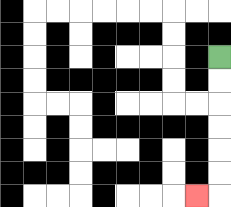{'start': '[9, 2]', 'end': '[8, 8]', 'path_directions': 'D,D,D,D,D,D,L', 'path_coordinates': '[[9, 2], [9, 3], [9, 4], [9, 5], [9, 6], [9, 7], [9, 8], [8, 8]]'}